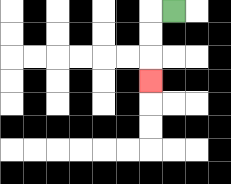{'start': '[7, 0]', 'end': '[6, 3]', 'path_directions': 'L,D,D,D', 'path_coordinates': '[[7, 0], [6, 0], [6, 1], [6, 2], [6, 3]]'}